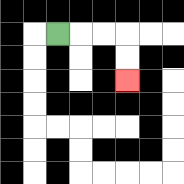{'start': '[2, 1]', 'end': '[5, 3]', 'path_directions': 'R,R,R,D,D', 'path_coordinates': '[[2, 1], [3, 1], [4, 1], [5, 1], [5, 2], [5, 3]]'}